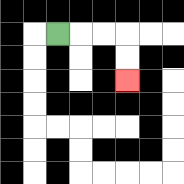{'start': '[2, 1]', 'end': '[5, 3]', 'path_directions': 'R,R,R,D,D', 'path_coordinates': '[[2, 1], [3, 1], [4, 1], [5, 1], [5, 2], [5, 3]]'}